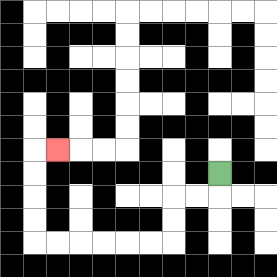{'start': '[9, 7]', 'end': '[2, 6]', 'path_directions': 'D,L,L,D,D,L,L,L,L,L,L,U,U,U,U,R', 'path_coordinates': '[[9, 7], [9, 8], [8, 8], [7, 8], [7, 9], [7, 10], [6, 10], [5, 10], [4, 10], [3, 10], [2, 10], [1, 10], [1, 9], [1, 8], [1, 7], [1, 6], [2, 6]]'}